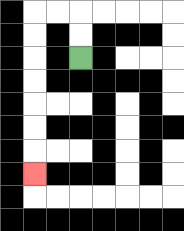{'start': '[3, 2]', 'end': '[1, 7]', 'path_directions': 'U,U,L,L,D,D,D,D,D,D,D', 'path_coordinates': '[[3, 2], [3, 1], [3, 0], [2, 0], [1, 0], [1, 1], [1, 2], [1, 3], [1, 4], [1, 5], [1, 6], [1, 7]]'}